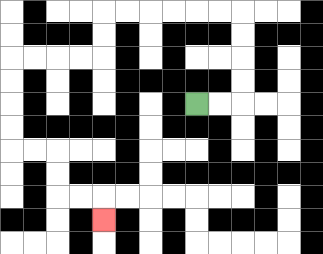{'start': '[8, 4]', 'end': '[4, 9]', 'path_directions': 'R,R,U,U,U,U,L,L,L,L,L,L,D,D,L,L,L,L,D,D,D,D,R,R,D,D,R,R,D', 'path_coordinates': '[[8, 4], [9, 4], [10, 4], [10, 3], [10, 2], [10, 1], [10, 0], [9, 0], [8, 0], [7, 0], [6, 0], [5, 0], [4, 0], [4, 1], [4, 2], [3, 2], [2, 2], [1, 2], [0, 2], [0, 3], [0, 4], [0, 5], [0, 6], [1, 6], [2, 6], [2, 7], [2, 8], [3, 8], [4, 8], [4, 9]]'}